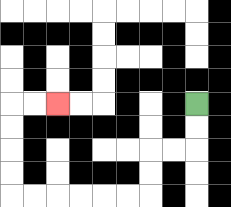{'start': '[8, 4]', 'end': '[2, 4]', 'path_directions': 'D,D,L,L,D,D,L,L,L,L,L,L,U,U,U,U,R,R', 'path_coordinates': '[[8, 4], [8, 5], [8, 6], [7, 6], [6, 6], [6, 7], [6, 8], [5, 8], [4, 8], [3, 8], [2, 8], [1, 8], [0, 8], [0, 7], [0, 6], [0, 5], [0, 4], [1, 4], [2, 4]]'}